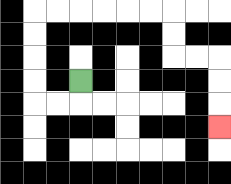{'start': '[3, 3]', 'end': '[9, 5]', 'path_directions': 'D,L,L,U,U,U,U,R,R,R,R,R,R,D,D,R,R,D,D,D', 'path_coordinates': '[[3, 3], [3, 4], [2, 4], [1, 4], [1, 3], [1, 2], [1, 1], [1, 0], [2, 0], [3, 0], [4, 0], [5, 0], [6, 0], [7, 0], [7, 1], [7, 2], [8, 2], [9, 2], [9, 3], [9, 4], [9, 5]]'}